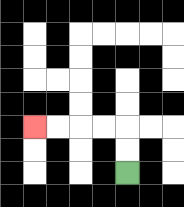{'start': '[5, 7]', 'end': '[1, 5]', 'path_directions': 'U,U,L,L,L,L', 'path_coordinates': '[[5, 7], [5, 6], [5, 5], [4, 5], [3, 5], [2, 5], [1, 5]]'}